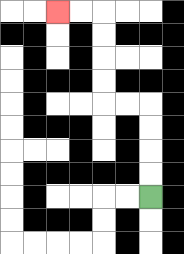{'start': '[6, 8]', 'end': '[2, 0]', 'path_directions': 'U,U,U,U,L,L,U,U,U,U,L,L', 'path_coordinates': '[[6, 8], [6, 7], [6, 6], [6, 5], [6, 4], [5, 4], [4, 4], [4, 3], [4, 2], [4, 1], [4, 0], [3, 0], [2, 0]]'}